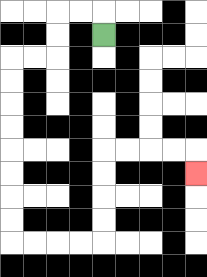{'start': '[4, 1]', 'end': '[8, 7]', 'path_directions': 'U,L,L,D,D,L,L,D,D,D,D,D,D,D,D,R,R,R,R,U,U,U,U,R,R,R,R,D', 'path_coordinates': '[[4, 1], [4, 0], [3, 0], [2, 0], [2, 1], [2, 2], [1, 2], [0, 2], [0, 3], [0, 4], [0, 5], [0, 6], [0, 7], [0, 8], [0, 9], [0, 10], [1, 10], [2, 10], [3, 10], [4, 10], [4, 9], [4, 8], [4, 7], [4, 6], [5, 6], [6, 6], [7, 6], [8, 6], [8, 7]]'}